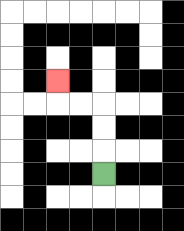{'start': '[4, 7]', 'end': '[2, 3]', 'path_directions': 'U,U,U,L,L,U', 'path_coordinates': '[[4, 7], [4, 6], [4, 5], [4, 4], [3, 4], [2, 4], [2, 3]]'}